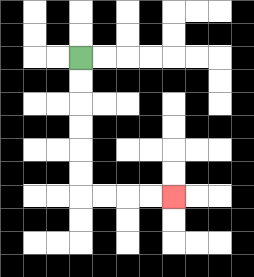{'start': '[3, 2]', 'end': '[7, 8]', 'path_directions': 'D,D,D,D,D,D,R,R,R,R', 'path_coordinates': '[[3, 2], [3, 3], [3, 4], [3, 5], [3, 6], [3, 7], [3, 8], [4, 8], [5, 8], [6, 8], [7, 8]]'}